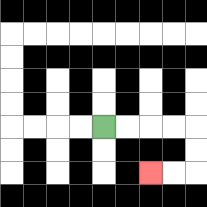{'start': '[4, 5]', 'end': '[6, 7]', 'path_directions': 'R,R,R,R,D,D,L,L', 'path_coordinates': '[[4, 5], [5, 5], [6, 5], [7, 5], [8, 5], [8, 6], [8, 7], [7, 7], [6, 7]]'}